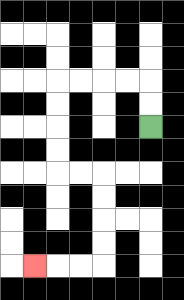{'start': '[6, 5]', 'end': '[1, 11]', 'path_directions': 'U,U,L,L,L,L,D,D,D,D,R,R,D,D,D,D,L,L,L', 'path_coordinates': '[[6, 5], [6, 4], [6, 3], [5, 3], [4, 3], [3, 3], [2, 3], [2, 4], [2, 5], [2, 6], [2, 7], [3, 7], [4, 7], [4, 8], [4, 9], [4, 10], [4, 11], [3, 11], [2, 11], [1, 11]]'}